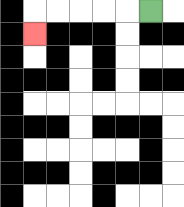{'start': '[6, 0]', 'end': '[1, 1]', 'path_directions': 'L,L,L,L,L,D', 'path_coordinates': '[[6, 0], [5, 0], [4, 0], [3, 0], [2, 0], [1, 0], [1, 1]]'}